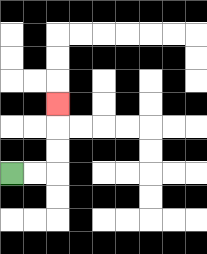{'start': '[0, 7]', 'end': '[2, 4]', 'path_directions': 'R,R,U,U,U', 'path_coordinates': '[[0, 7], [1, 7], [2, 7], [2, 6], [2, 5], [2, 4]]'}